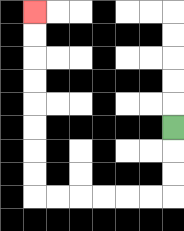{'start': '[7, 5]', 'end': '[1, 0]', 'path_directions': 'D,D,D,L,L,L,L,L,L,U,U,U,U,U,U,U,U', 'path_coordinates': '[[7, 5], [7, 6], [7, 7], [7, 8], [6, 8], [5, 8], [4, 8], [3, 8], [2, 8], [1, 8], [1, 7], [1, 6], [1, 5], [1, 4], [1, 3], [1, 2], [1, 1], [1, 0]]'}